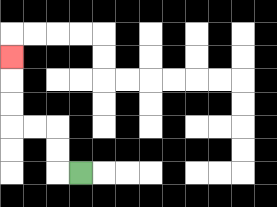{'start': '[3, 7]', 'end': '[0, 2]', 'path_directions': 'L,U,U,L,L,U,U,U', 'path_coordinates': '[[3, 7], [2, 7], [2, 6], [2, 5], [1, 5], [0, 5], [0, 4], [0, 3], [0, 2]]'}